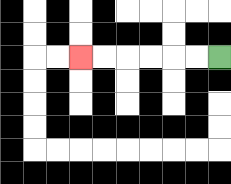{'start': '[9, 2]', 'end': '[3, 2]', 'path_directions': 'L,L,L,L,L,L', 'path_coordinates': '[[9, 2], [8, 2], [7, 2], [6, 2], [5, 2], [4, 2], [3, 2]]'}